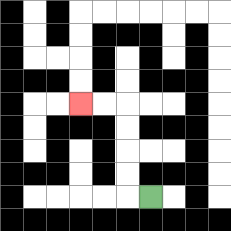{'start': '[6, 8]', 'end': '[3, 4]', 'path_directions': 'L,U,U,U,U,L,L', 'path_coordinates': '[[6, 8], [5, 8], [5, 7], [5, 6], [5, 5], [5, 4], [4, 4], [3, 4]]'}